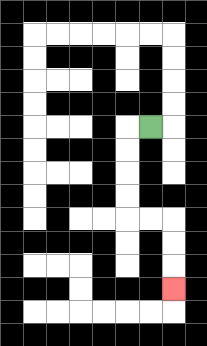{'start': '[6, 5]', 'end': '[7, 12]', 'path_directions': 'L,D,D,D,D,R,R,D,D,D', 'path_coordinates': '[[6, 5], [5, 5], [5, 6], [5, 7], [5, 8], [5, 9], [6, 9], [7, 9], [7, 10], [7, 11], [7, 12]]'}